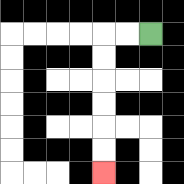{'start': '[6, 1]', 'end': '[4, 7]', 'path_directions': 'L,L,D,D,D,D,D,D', 'path_coordinates': '[[6, 1], [5, 1], [4, 1], [4, 2], [4, 3], [4, 4], [4, 5], [4, 6], [4, 7]]'}